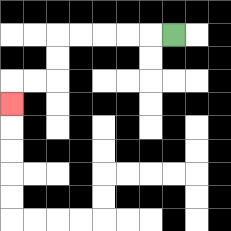{'start': '[7, 1]', 'end': '[0, 4]', 'path_directions': 'L,L,L,L,L,D,D,L,L,D', 'path_coordinates': '[[7, 1], [6, 1], [5, 1], [4, 1], [3, 1], [2, 1], [2, 2], [2, 3], [1, 3], [0, 3], [0, 4]]'}